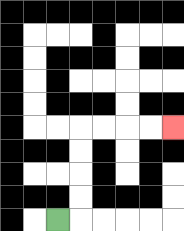{'start': '[2, 9]', 'end': '[7, 5]', 'path_directions': 'R,U,U,U,U,R,R,R,R', 'path_coordinates': '[[2, 9], [3, 9], [3, 8], [3, 7], [3, 6], [3, 5], [4, 5], [5, 5], [6, 5], [7, 5]]'}